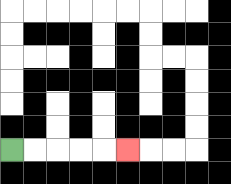{'start': '[0, 6]', 'end': '[5, 6]', 'path_directions': 'R,R,R,R,R', 'path_coordinates': '[[0, 6], [1, 6], [2, 6], [3, 6], [4, 6], [5, 6]]'}